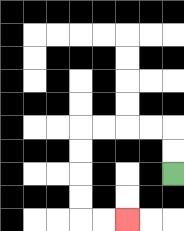{'start': '[7, 7]', 'end': '[5, 9]', 'path_directions': 'U,U,L,L,L,L,D,D,D,D,R,R', 'path_coordinates': '[[7, 7], [7, 6], [7, 5], [6, 5], [5, 5], [4, 5], [3, 5], [3, 6], [3, 7], [3, 8], [3, 9], [4, 9], [5, 9]]'}